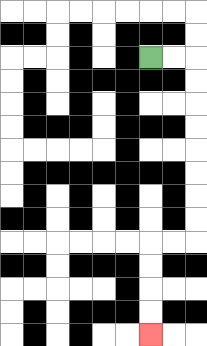{'start': '[6, 2]', 'end': '[6, 14]', 'path_directions': 'R,R,D,D,D,D,D,D,D,D,L,L,D,D,D,D', 'path_coordinates': '[[6, 2], [7, 2], [8, 2], [8, 3], [8, 4], [8, 5], [8, 6], [8, 7], [8, 8], [8, 9], [8, 10], [7, 10], [6, 10], [6, 11], [6, 12], [6, 13], [6, 14]]'}